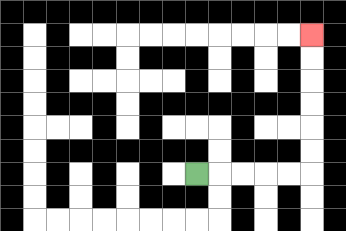{'start': '[8, 7]', 'end': '[13, 1]', 'path_directions': 'R,R,R,R,R,U,U,U,U,U,U', 'path_coordinates': '[[8, 7], [9, 7], [10, 7], [11, 7], [12, 7], [13, 7], [13, 6], [13, 5], [13, 4], [13, 3], [13, 2], [13, 1]]'}